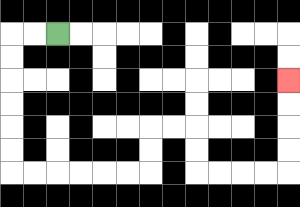{'start': '[2, 1]', 'end': '[12, 3]', 'path_directions': 'L,L,D,D,D,D,D,D,R,R,R,R,R,R,U,U,R,R,D,D,R,R,R,R,U,U,U,U', 'path_coordinates': '[[2, 1], [1, 1], [0, 1], [0, 2], [0, 3], [0, 4], [0, 5], [0, 6], [0, 7], [1, 7], [2, 7], [3, 7], [4, 7], [5, 7], [6, 7], [6, 6], [6, 5], [7, 5], [8, 5], [8, 6], [8, 7], [9, 7], [10, 7], [11, 7], [12, 7], [12, 6], [12, 5], [12, 4], [12, 3]]'}